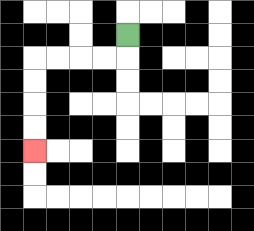{'start': '[5, 1]', 'end': '[1, 6]', 'path_directions': 'D,L,L,L,L,D,D,D,D', 'path_coordinates': '[[5, 1], [5, 2], [4, 2], [3, 2], [2, 2], [1, 2], [1, 3], [1, 4], [1, 5], [1, 6]]'}